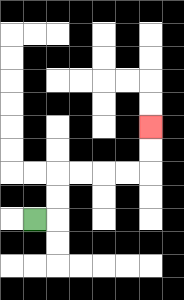{'start': '[1, 9]', 'end': '[6, 5]', 'path_directions': 'R,U,U,R,R,R,R,U,U', 'path_coordinates': '[[1, 9], [2, 9], [2, 8], [2, 7], [3, 7], [4, 7], [5, 7], [6, 7], [6, 6], [6, 5]]'}